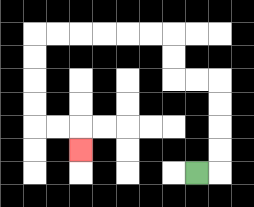{'start': '[8, 7]', 'end': '[3, 6]', 'path_directions': 'R,U,U,U,U,L,L,U,U,L,L,L,L,L,L,D,D,D,D,R,R,D', 'path_coordinates': '[[8, 7], [9, 7], [9, 6], [9, 5], [9, 4], [9, 3], [8, 3], [7, 3], [7, 2], [7, 1], [6, 1], [5, 1], [4, 1], [3, 1], [2, 1], [1, 1], [1, 2], [1, 3], [1, 4], [1, 5], [2, 5], [3, 5], [3, 6]]'}